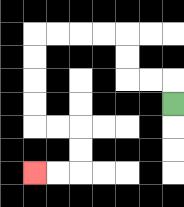{'start': '[7, 4]', 'end': '[1, 7]', 'path_directions': 'U,L,L,U,U,L,L,L,L,D,D,D,D,R,R,D,D,L,L', 'path_coordinates': '[[7, 4], [7, 3], [6, 3], [5, 3], [5, 2], [5, 1], [4, 1], [3, 1], [2, 1], [1, 1], [1, 2], [1, 3], [1, 4], [1, 5], [2, 5], [3, 5], [3, 6], [3, 7], [2, 7], [1, 7]]'}